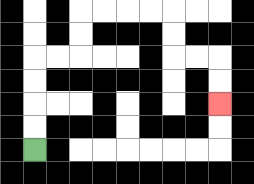{'start': '[1, 6]', 'end': '[9, 4]', 'path_directions': 'U,U,U,U,R,R,U,U,R,R,R,R,D,D,R,R,D,D', 'path_coordinates': '[[1, 6], [1, 5], [1, 4], [1, 3], [1, 2], [2, 2], [3, 2], [3, 1], [3, 0], [4, 0], [5, 0], [6, 0], [7, 0], [7, 1], [7, 2], [8, 2], [9, 2], [9, 3], [9, 4]]'}